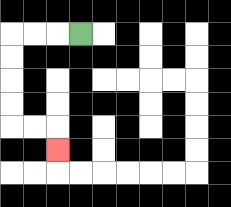{'start': '[3, 1]', 'end': '[2, 6]', 'path_directions': 'L,L,L,D,D,D,D,R,R,D', 'path_coordinates': '[[3, 1], [2, 1], [1, 1], [0, 1], [0, 2], [0, 3], [0, 4], [0, 5], [1, 5], [2, 5], [2, 6]]'}